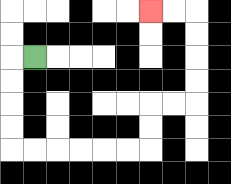{'start': '[1, 2]', 'end': '[6, 0]', 'path_directions': 'L,D,D,D,D,R,R,R,R,R,R,U,U,R,R,U,U,U,U,L,L', 'path_coordinates': '[[1, 2], [0, 2], [0, 3], [0, 4], [0, 5], [0, 6], [1, 6], [2, 6], [3, 6], [4, 6], [5, 6], [6, 6], [6, 5], [6, 4], [7, 4], [8, 4], [8, 3], [8, 2], [8, 1], [8, 0], [7, 0], [6, 0]]'}